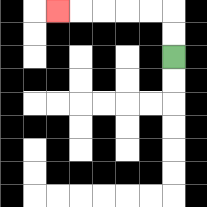{'start': '[7, 2]', 'end': '[2, 0]', 'path_directions': 'U,U,L,L,L,L,L', 'path_coordinates': '[[7, 2], [7, 1], [7, 0], [6, 0], [5, 0], [4, 0], [3, 0], [2, 0]]'}